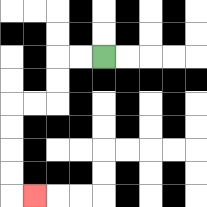{'start': '[4, 2]', 'end': '[1, 8]', 'path_directions': 'L,L,D,D,L,L,D,D,D,D,R', 'path_coordinates': '[[4, 2], [3, 2], [2, 2], [2, 3], [2, 4], [1, 4], [0, 4], [0, 5], [0, 6], [0, 7], [0, 8], [1, 8]]'}